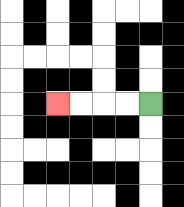{'start': '[6, 4]', 'end': '[2, 4]', 'path_directions': 'L,L,L,L', 'path_coordinates': '[[6, 4], [5, 4], [4, 4], [3, 4], [2, 4]]'}